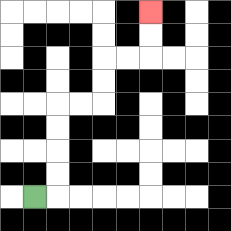{'start': '[1, 8]', 'end': '[6, 0]', 'path_directions': 'R,U,U,U,U,R,R,U,U,R,R,U,U', 'path_coordinates': '[[1, 8], [2, 8], [2, 7], [2, 6], [2, 5], [2, 4], [3, 4], [4, 4], [4, 3], [4, 2], [5, 2], [6, 2], [6, 1], [6, 0]]'}